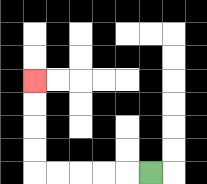{'start': '[6, 7]', 'end': '[1, 3]', 'path_directions': 'L,L,L,L,L,U,U,U,U', 'path_coordinates': '[[6, 7], [5, 7], [4, 7], [3, 7], [2, 7], [1, 7], [1, 6], [1, 5], [1, 4], [1, 3]]'}